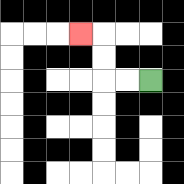{'start': '[6, 3]', 'end': '[3, 1]', 'path_directions': 'L,L,U,U,L', 'path_coordinates': '[[6, 3], [5, 3], [4, 3], [4, 2], [4, 1], [3, 1]]'}